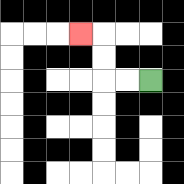{'start': '[6, 3]', 'end': '[3, 1]', 'path_directions': 'L,L,U,U,L', 'path_coordinates': '[[6, 3], [5, 3], [4, 3], [4, 2], [4, 1], [3, 1]]'}